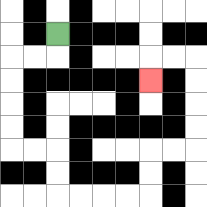{'start': '[2, 1]', 'end': '[6, 3]', 'path_directions': 'D,L,L,D,D,D,D,R,R,D,D,R,R,R,R,U,U,R,R,U,U,U,U,L,L,D', 'path_coordinates': '[[2, 1], [2, 2], [1, 2], [0, 2], [0, 3], [0, 4], [0, 5], [0, 6], [1, 6], [2, 6], [2, 7], [2, 8], [3, 8], [4, 8], [5, 8], [6, 8], [6, 7], [6, 6], [7, 6], [8, 6], [8, 5], [8, 4], [8, 3], [8, 2], [7, 2], [6, 2], [6, 3]]'}